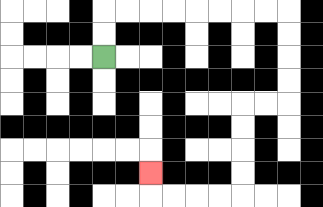{'start': '[4, 2]', 'end': '[6, 7]', 'path_directions': 'U,U,R,R,R,R,R,R,R,R,D,D,D,D,L,L,D,D,D,D,L,L,L,L,U', 'path_coordinates': '[[4, 2], [4, 1], [4, 0], [5, 0], [6, 0], [7, 0], [8, 0], [9, 0], [10, 0], [11, 0], [12, 0], [12, 1], [12, 2], [12, 3], [12, 4], [11, 4], [10, 4], [10, 5], [10, 6], [10, 7], [10, 8], [9, 8], [8, 8], [7, 8], [6, 8], [6, 7]]'}